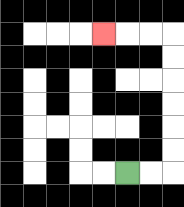{'start': '[5, 7]', 'end': '[4, 1]', 'path_directions': 'R,R,U,U,U,U,U,U,L,L,L', 'path_coordinates': '[[5, 7], [6, 7], [7, 7], [7, 6], [7, 5], [7, 4], [7, 3], [7, 2], [7, 1], [6, 1], [5, 1], [4, 1]]'}